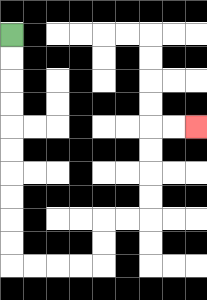{'start': '[0, 1]', 'end': '[8, 5]', 'path_directions': 'D,D,D,D,D,D,D,D,D,D,R,R,R,R,U,U,R,R,U,U,U,U,R,R', 'path_coordinates': '[[0, 1], [0, 2], [0, 3], [0, 4], [0, 5], [0, 6], [0, 7], [0, 8], [0, 9], [0, 10], [0, 11], [1, 11], [2, 11], [3, 11], [4, 11], [4, 10], [4, 9], [5, 9], [6, 9], [6, 8], [6, 7], [6, 6], [6, 5], [7, 5], [8, 5]]'}